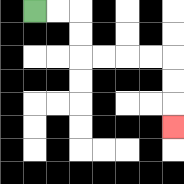{'start': '[1, 0]', 'end': '[7, 5]', 'path_directions': 'R,R,D,D,R,R,R,R,D,D,D', 'path_coordinates': '[[1, 0], [2, 0], [3, 0], [3, 1], [3, 2], [4, 2], [5, 2], [6, 2], [7, 2], [7, 3], [7, 4], [7, 5]]'}